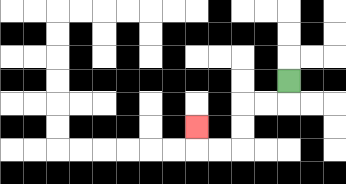{'start': '[12, 3]', 'end': '[8, 5]', 'path_directions': 'D,L,L,D,D,L,L,U', 'path_coordinates': '[[12, 3], [12, 4], [11, 4], [10, 4], [10, 5], [10, 6], [9, 6], [8, 6], [8, 5]]'}